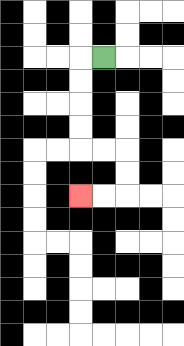{'start': '[4, 2]', 'end': '[3, 8]', 'path_directions': 'L,D,D,D,D,R,R,D,D,L,L', 'path_coordinates': '[[4, 2], [3, 2], [3, 3], [3, 4], [3, 5], [3, 6], [4, 6], [5, 6], [5, 7], [5, 8], [4, 8], [3, 8]]'}